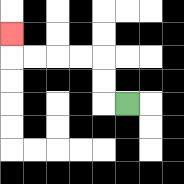{'start': '[5, 4]', 'end': '[0, 1]', 'path_directions': 'L,U,U,L,L,L,L,U', 'path_coordinates': '[[5, 4], [4, 4], [4, 3], [4, 2], [3, 2], [2, 2], [1, 2], [0, 2], [0, 1]]'}